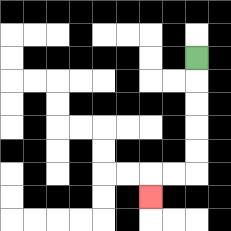{'start': '[8, 2]', 'end': '[6, 8]', 'path_directions': 'D,D,D,D,D,L,L,D', 'path_coordinates': '[[8, 2], [8, 3], [8, 4], [8, 5], [8, 6], [8, 7], [7, 7], [6, 7], [6, 8]]'}